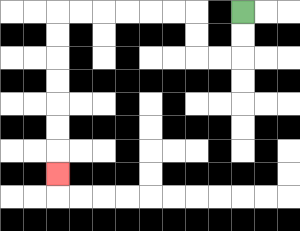{'start': '[10, 0]', 'end': '[2, 7]', 'path_directions': 'D,D,L,L,U,U,L,L,L,L,L,L,D,D,D,D,D,D,D', 'path_coordinates': '[[10, 0], [10, 1], [10, 2], [9, 2], [8, 2], [8, 1], [8, 0], [7, 0], [6, 0], [5, 0], [4, 0], [3, 0], [2, 0], [2, 1], [2, 2], [2, 3], [2, 4], [2, 5], [2, 6], [2, 7]]'}